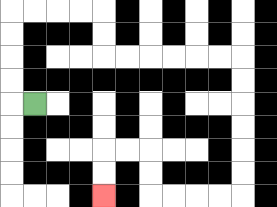{'start': '[1, 4]', 'end': '[4, 8]', 'path_directions': 'L,U,U,U,U,R,R,R,R,D,D,R,R,R,R,R,R,D,D,D,D,D,D,L,L,L,L,U,U,L,L,D,D', 'path_coordinates': '[[1, 4], [0, 4], [0, 3], [0, 2], [0, 1], [0, 0], [1, 0], [2, 0], [3, 0], [4, 0], [4, 1], [4, 2], [5, 2], [6, 2], [7, 2], [8, 2], [9, 2], [10, 2], [10, 3], [10, 4], [10, 5], [10, 6], [10, 7], [10, 8], [9, 8], [8, 8], [7, 8], [6, 8], [6, 7], [6, 6], [5, 6], [4, 6], [4, 7], [4, 8]]'}